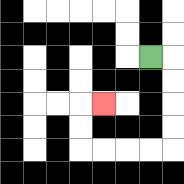{'start': '[6, 2]', 'end': '[4, 4]', 'path_directions': 'R,D,D,D,D,L,L,L,L,U,U,R', 'path_coordinates': '[[6, 2], [7, 2], [7, 3], [7, 4], [7, 5], [7, 6], [6, 6], [5, 6], [4, 6], [3, 6], [3, 5], [3, 4], [4, 4]]'}